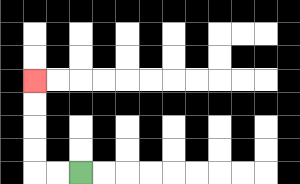{'start': '[3, 7]', 'end': '[1, 3]', 'path_directions': 'L,L,U,U,U,U', 'path_coordinates': '[[3, 7], [2, 7], [1, 7], [1, 6], [1, 5], [1, 4], [1, 3]]'}